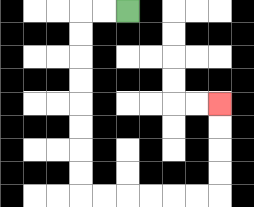{'start': '[5, 0]', 'end': '[9, 4]', 'path_directions': 'L,L,D,D,D,D,D,D,D,D,R,R,R,R,R,R,U,U,U,U', 'path_coordinates': '[[5, 0], [4, 0], [3, 0], [3, 1], [3, 2], [3, 3], [3, 4], [3, 5], [3, 6], [3, 7], [3, 8], [4, 8], [5, 8], [6, 8], [7, 8], [8, 8], [9, 8], [9, 7], [9, 6], [9, 5], [9, 4]]'}